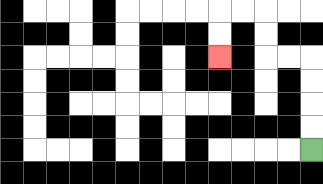{'start': '[13, 6]', 'end': '[9, 2]', 'path_directions': 'U,U,U,U,L,L,U,U,L,L,D,D', 'path_coordinates': '[[13, 6], [13, 5], [13, 4], [13, 3], [13, 2], [12, 2], [11, 2], [11, 1], [11, 0], [10, 0], [9, 0], [9, 1], [9, 2]]'}